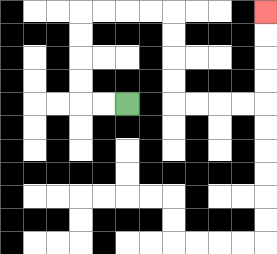{'start': '[5, 4]', 'end': '[11, 0]', 'path_directions': 'L,L,U,U,U,U,R,R,R,R,D,D,D,D,R,R,R,R,U,U,U,U', 'path_coordinates': '[[5, 4], [4, 4], [3, 4], [3, 3], [3, 2], [3, 1], [3, 0], [4, 0], [5, 0], [6, 0], [7, 0], [7, 1], [7, 2], [7, 3], [7, 4], [8, 4], [9, 4], [10, 4], [11, 4], [11, 3], [11, 2], [11, 1], [11, 0]]'}